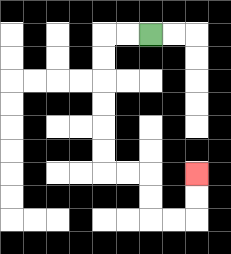{'start': '[6, 1]', 'end': '[8, 7]', 'path_directions': 'L,L,D,D,D,D,D,D,R,R,D,D,R,R,U,U', 'path_coordinates': '[[6, 1], [5, 1], [4, 1], [4, 2], [4, 3], [4, 4], [4, 5], [4, 6], [4, 7], [5, 7], [6, 7], [6, 8], [6, 9], [7, 9], [8, 9], [8, 8], [8, 7]]'}